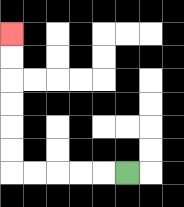{'start': '[5, 7]', 'end': '[0, 1]', 'path_directions': 'L,L,L,L,L,U,U,U,U,U,U', 'path_coordinates': '[[5, 7], [4, 7], [3, 7], [2, 7], [1, 7], [0, 7], [0, 6], [0, 5], [0, 4], [0, 3], [0, 2], [0, 1]]'}